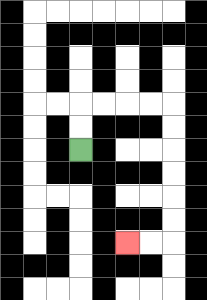{'start': '[3, 6]', 'end': '[5, 10]', 'path_directions': 'U,U,R,R,R,R,D,D,D,D,D,D,L,L', 'path_coordinates': '[[3, 6], [3, 5], [3, 4], [4, 4], [5, 4], [6, 4], [7, 4], [7, 5], [7, 6], [7, 7], [7, 8], [7, 9], [7, 10], [6, 10], [5, 10]]'}